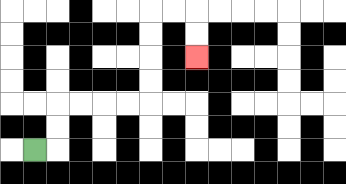{'start': '[1, 6]', 'end': '[8, 2]', 'path_directions': 'R,U,U,R,R,R,R,U,U,U,U,R,R,D,D', 'path_coordinates': '[[1, 6], [2, 6], [2, 5], [2, 4], [3, 4], [4, 4], [5, 4], [6, 4], [6, 3], [6, 2], [6, 1], [6, 0], [7, 0], [8, 0], [8, 1], [8, 2]]'}